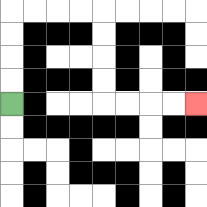{'start': '[0, 4]', 'end': '[8, 4]', 'path_directions': 'U,U,U,U,R,R,R,R,D,D,D,D,R,R,R,R', 'path_coordinates': '[[0, 4], [0, 3], [0, 2], [0, 1], [0, 0], [1, 0], [2, 0], [3, 0], [4, 0], [4, 1], [4, 2], [4, 3], [4, 4], [5, 4], [6, 4], [7, 4], [8, 4]]'}